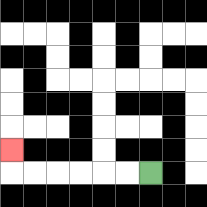{'start': '[6, 7]', 'end': '[0, 6]', 'path_directions': 'L,L,L,L,L,L,U', 'path_coordinates': '[[6, 7], [5, 7], [4, 7], [3, 7], [2, 7], [1, 7], [0, 7], [0, 6]]'}